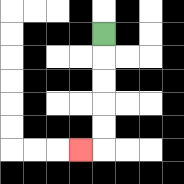{'start': '[4, 1]', 'end': '[3, 6]', 'path_directions': 'D,D,D,D,D,L', 'path_coordinates': '[[4, 1], [4, 2], [4, 3], [4, 4], [4, 5], [4, 6], [3, 6]]'}